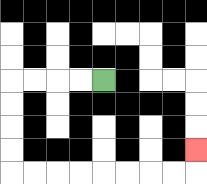{'start': '[4, 3]', 'end': '[8, 6]', 'path_directions': 'L,L,L,L,D,D,D,D,R,R,R,R,R,R,R,R,U', 'path_coordinates': '[[4, 3], [3, 3], [2, 3], [1, 3], [0, 3], [0, 4], [0, 5], [0, 6], [0, 7], [1, 7], [2, 7], [3, 7], [4, 7], [5, 7], [6, 7], [7, 7], [8, 7], [8, 6]]'}